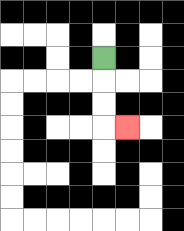{'start': '[4, 2]', 'end': '[5, 5]', 'path_directions': 'D,D,D,R', 'path_coordinates': '[[4, 2], [4, 3], [4, 4], [4, 5], [5, 5]]'}